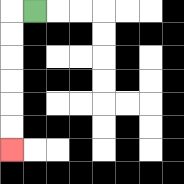{'start': '[1, 0]', 'end': '[0, 6]', 'path_directions': 'L,D,D,D,D,D,D', 'path_coordinates': '[[1, 0], [0, 0], [0, 1], [0, 2], [0, 3], [0, 4], [0, 5], [0, 6]]'}